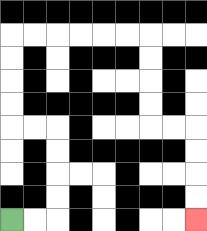{'start': '[0, 9]', 'end': '[8, 9]', 'path_directions': 'R,R,U,U,U,U,L,L,U,U,U,U,R,R,R,R,R,R,D,D,D,D,R,R,D,D,D,D', 'path_coordinates': '[[0, 9], [1, 9], [2, 9], [2, 8], [2, 7], [2, 6], [2, 5], [1, 5], [0, 5], [0, 4], [0, 3], [0, 2], [0, 1], [1, 1], [2, 1], [3, 1], [4, 1], [5, 1], [6, 1], [6, 2], [6, 3], [6, 4], [6, 5], [7, 5], [8, 5], [8, 6], [8, 7], [8, 8], [8, 9]]'}